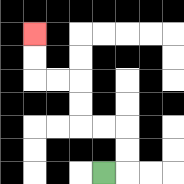{'start': '[4, 7]', 'end': '[1, 1]', 'path_directions': 'R,U,U,L,L,U,U,L,L,U,U', 'path_coordinates': '[[4, 7], [5, 7], [5, 6], [5, 5], [4, 5], [3, 5], [3, 4], [3, 3], [2, 3], [1, 3], [1, 2], [1, 1]]'}